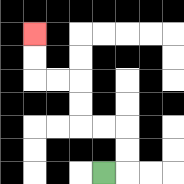{'start': '[4, 7]', 'end': '[1, 1]', 'path_directions': 'R,U,U,L,L,U,U,L,L,U,U', 'path_coordinates': '[[4, 7], [5, 7], [5, 6], [5, 5], [4, 5], [3, 5], [3, 4], [3, 3], [2, 3], [1, 3], [1, 2], [1, 1]]'}